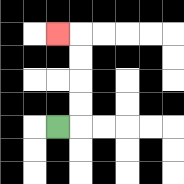{'start': '[2, 5]', 'end': '[2, 1]', 'path_directions': 'R,U,U,U,U,L', 'path_coordinates': '[[2, 5], [3, 5], [3, 4], [3, 3], [3, 2], [3, 1], [2, 1]]'}